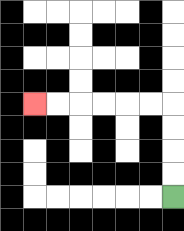{'start': '[7, 8]', 'end': '[1, 4]', 'path_directions': 'U,U,U,U,L,L,L,L,L,L', 'path_coordinates': '[[7, 8], [7, 7], [7, 6], [7, 5], [7, 4], [6, 4], [5, 4], [4, 4], [3, 4], [2, 4], [1, 4]]'}